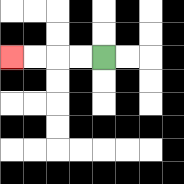{'start': '[4, 2]', 'end': '[0, 2]', 'path_directions': 'L,L,L,L', 'path_coordinates': '[[4, 2], [3, 2], [2, 2], [1, 2], [0, 2]]'}